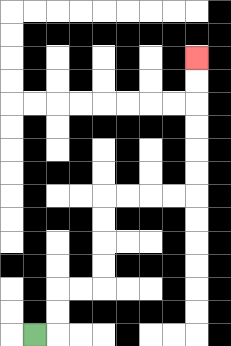{'start': '[1, 14]', 'end': '[8, 2]', 'path_directions': 'R,U,U,R,R,U,U,U,U,R,R,R,R,U,U,U,U,U,U', 'path_coordinates': '[[1, 14], [2, 14], [2, 13], [2, 12], [3, 12], [4, 12], [4, 11], [4, 10], [4, 9], [4, 8], [5, 8], [6, 8], [7, 8], [8, 8], [8, 7], [8, 6], [8, 5], [8, 4], [8, 3], [8, 2]]'}